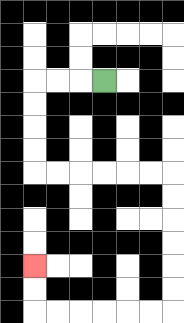{'start': '[4, 3]', 'end': '[1, 11]', 'path_directions': 'L,L,L,D,D,D,D,R,R,R,R,R,R,D,D,D,D,D,D,L,L,L,L,L,L,U,U', 'path_coordinates': '[[4, 3], [3, 3], [2, 3], [1, 3], [1, 4], [1, 5], [1, 6], [1, 7], [2, 7], [3, 7], [4, 7], [5, 7], [6, 7], [7, 7], [7, 8], [7, 9], [7, 10], [7, 11], [7, 12], [7, 13], [6, 13], [5, 13], [4, 13], [3, 13], [2, 13], [1, 13], [1, 12], [1, 11]]'}